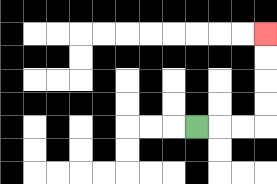{'start': '[8, 5]', 'end': '[11, 1]', 'path_directions': 'R,R,R,U,U,U,U', 'path_coordinates': '[[8, 5], [9, 5], [10, 5], [11, 5], [11, 4], [11, 3], [11, 2], [11, 1]]'}